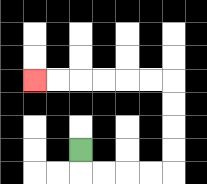{'start': '[3, 6]', 'end': '[1, 3]', 'path_directions': 'D,R,R,R,R,U,U,U,U,L,L,L,L,L,L', 'path_coordinates': '[[3, 6], [3, 7], [4, 7], [5, 7], [6, 7], [7, 7], [7, 6], [7, 5], [7, 4], [7, 3], [6, 3], [5, 3], [4, 3], [3, 3], [2, 3], [1, 3]]'}